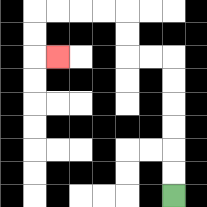{'start': '[7, 8]', 'end': '[2, 2]', 'path_directions': 'U,U,U,U,U,U,L,L,U,U,L,L,L,L,D,D,R', 'path_coordinates': '[[7, 8], [7, 7], [7, 6], [7, 5], [7, 4], [7, 3], [7, 2], [6, 2], [5, 2], [5, 1], [5, 0], [4, 0], [3, 0], [2, 0], [1, 0], [1, 1], [1, 2], [2, 2]]'}